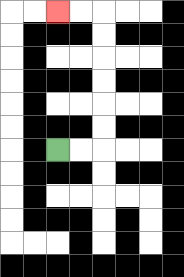{'start': '[2, 6]', 'end': '[2, 0]', 'path_directions': 'R,R,U,U,U,U,U,U,L,L', 'path_coordinates': '[[2, 6], [3, 6], [4, 6], [4, 5], [4, 4], [4, 3], [4, 2], [4, 1], [4, 0], [3, 0], [2, 0]]'}